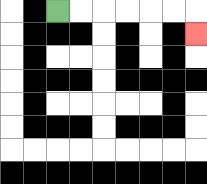{'start': '[2, 0]', 'end': '[8, 1]', 'path_directions': 'R,R,R,R,R,R,D', 'path_coordinates': '[[2, 0], [3, 0], [4, 0], [5, 0], [6, 0], [7, 0], [8, 0], [8, 1]]'}